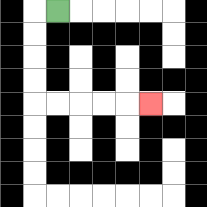{'start': '[2, 0]', 'end': '[6, 4]', 'path_directions': 'L,D,D,D,D,R,R,R,R,R', 'path_coordinates': '[[2, 0], [1, 0], [1, 1], [1, 2], [1, 3], [1, 4], [2, 4], [3, 4], [4, 4], [5, 4], [6, 4]]'}